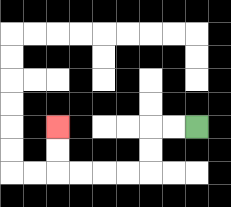{'start': '[8, 5]', 'end': '[2, 5]', 'path_directions': 'L,L,D,D,L,L,L,L,U,U', 'path_coordinates': '[[8, 5], [7, 5], [6, 5], [6, 6], [6, 7], [5, 7], [4, 7], [3, 7], [2, 7], [2, 6], [2, 5]]'}